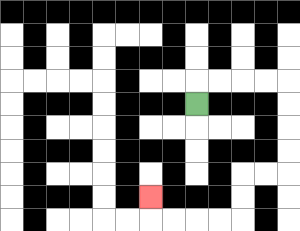{'start': '[8, 4]', 'end': '[6, 8]', 'path_directions': 'U,R,R,R,R,D,D,D,D,L,L,D,D,L,L,L,L,U', 'path_coordinates': '[[8, 4], [8, 3], [9, 3], [10, 3], [11, 3], [12, 3], [12, 4], [12, 5], [12, 6], [12, 7], [11, 7], [10, 7], [10, 8], [10, 9], [9, 9], [8, 9], [7, 9], [6, 9], [6, 8]]'}